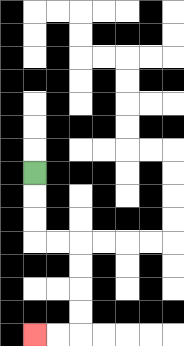{'start': '[1, 7]', 'end': '[1, 14]', 'path_directions': 'D,D,D,R,R,D,D,D,D,L,L', 'path_coordinates': '[[1, 7], [1, 8], [1, 9], [1, 10], [2, 10], [3, 10], [3, 11], [3, 12], [3, 13], [3, 14], [2, 14], [1, 14]]'}